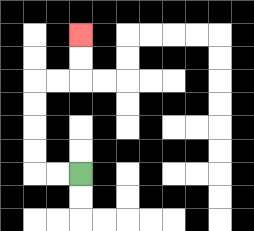{'start': '[3, 7]', 'end': '[3, 1]', 'path_directions': 'L,L,U,U,U,U,R,R,U,U', 'path_coordinates': '[[3, 7], [2, 7], [1, 7], [1, 6], [1, 5], [1, 4], [1, 3], [2, 3], [3, 3], [3, 2], [3, 1]]'}